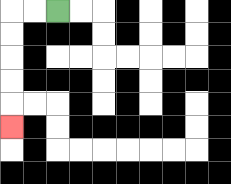{'start': '[2, 0]', 'end': '[0, 5]', 'path_directions': 'L,L,D,D,D,D,D', 'path_coordinates': '[[2, 0], [1, 0], [0, 0], [0, 1], [0, 2], [0, 3], [0, 4], [0, 5]]'}